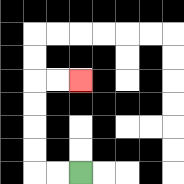{'start': '[3, 7]', 'end': '[3, 3]', 'path_directions': 'L,L,U,U,U,U,R,R', 'path_coordinates': '[[3, 7], [2, 7], [1, 7], [1, 6], [1, 5], [1, 4], [1, 3], [2, 3], [3, 3]]'}